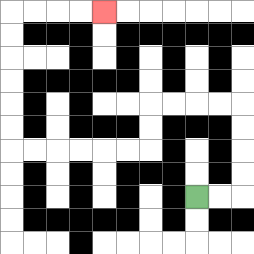{'start': '[8, 8]', 'end': '[4, 0]', 'path_directions': 'R,R,U,U,U,U,L,L,L,L,D,D,L,L,L,L,L,L,U,U,U,U,U,U,R,R,R,R', 'path_coordinates': '[[8, 8], [9, 8], [10, 8], [10, 7], [10, 6], [10, 5], [10, 4], [9, 4], [8, 4], [7, 4], [6, 4], [6, 5], [6, 6], [5, 6], [4, 6], [3, 6], [2, 6], [1, 6], [0, 6], [0, 5], [0, 4], [0, 3], [0, 2], [0, 1], [0, 0], [1, 0], [2, 0], [3, 0], [4, 0]]'}